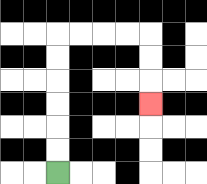{'start': '[2, 7]', 'end': '[6, 4]', 'path_directions': 'U,U,U,U,U,U,R,R,R,R,D,D,D', 'path_coordinates': '[[2, 7], [2, 6], [2, 5], [2, 4], [2, 3], [2, 2], [2, 1], [3, 1], [4, 1], [5, 1], [6, 1], [6, 2], [6, 3], [6, 4]]'}